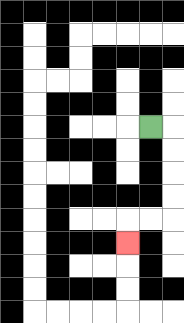{'start': '[6, 5]', 'end': '[5, 10]', 'path_directions': 'R,D,D,D,D,L,L,D', 'path_coordinates': '[[6, 5], [7, 5], [7, 6], [7, 7], [7, 8], [7, 9], [6, 9], [5, 9], [5, 10]]'}